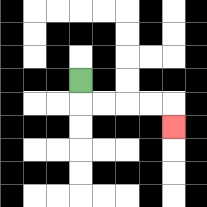{'start': '[3, 3]', 'end': '[7, 5]', 'path_directions': 'D,R,R,R,R,D', 'path_coordinates': '[[3, 3], [3, 4], [4, 4], [5, 4], [6, 4], [7, 4], [7, 5]]'}